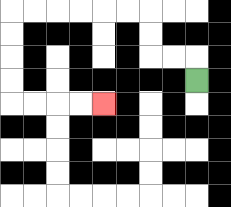{'start': '[8, 3]', 'end': '[4, 4]', 'path_directions': 'U,L,L,U,U,L,L,L,L,L,L,D,D,D,D,R,R,R,R', 'path_coordinates': '[[8, 3], [8, 2], [7, 2], [6, 2], [6, 1], [6, 0], [5, 0], [4, 0], [3, 0], [2, 0], [1, 0], [0, 0], [0, 1], [0, 2], [0, 3], [0, 4], [1, 4], [2, 4], [3, 4], [4, 4]]'}